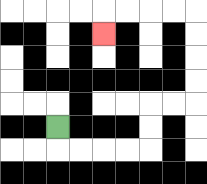{'start': '[2, 5]', 'end': '[4, 1]', 'path_directions': 'D,R,R,R,R,U,U,R,R,U,U,U,U,L,L,L,L,D', 'path_coordinates': '[[2, 5], [2, 6], [3, 6], [4, 6], [5, 6], [6, 6], [6, 5], [6, 4], [7, 4], [8, 4], [8, 3], [8, 2], [8, 1], [8, 0], [7, 0], [6, 0], [5, 0], [4, 0], [4, 1]]'}